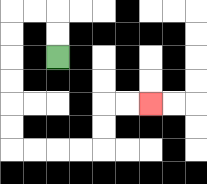{'start': '[2, 2]', 'end': '[6, 4]', 'path_directions': 'U,U,L,L,D,D,D,D,D,D,R,R,R,R,U,U,R,R', 'path_coordinates': '[[2, 2], [2, 1], [2, 0], [1, 0], [0, 0], [0, 1], [0, 2], [0, 3], [0, 4], [0, 5], [0, 6], [1, 6], [2, 6], [3, 6], [4, 6], [4, 5], [4, 4], [5, 4], [6, 4]]'}